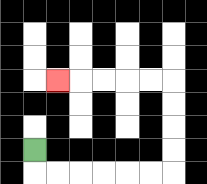{'start': '[1, 6]', 'end': '[2, 3]', 'path_directions': 'D,R,R,R,R,R,R,U,U,U,U,L,L,L,L,L', 'path_coordinates': '[[1, 6], [1, 7], [2, 7], [3, 7], [4, 7], [5, 7], [6, 7], [7, 7], [7, 6], [7, 5], [7, 4], [7, 3], [6, 3], [5, 3], [4, 3], [3, 3], [2, 3]]'}